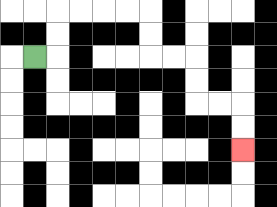{'start': '[1, 2]', 'end': '[10, 6]', 'path_directions': 'R,U,U,R,R,R,R,D,D,R,R,D,D,R,R,D,D', 'path_coordinates': '[[1, 2], [2, 2], [2, 1], [2, 0], [3, 0], [4, 0], [5, 0], [6, 0], [6, 1], [6, 2], [7, 2], [8, 2], [8, 3], [8, 4], [9, 4], [10, 4], [10, 5], [10, 6]]'}